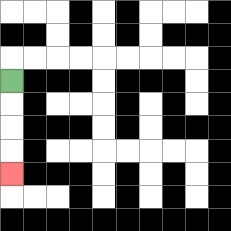{'start': '[0, 3]', 'end': '[0, 7]', 'path_directions': 'D,D,D,D', 'path_coordinates': '[[0, 3], [0, 4], [0, 5], [0, 6], [0, 7]]'}